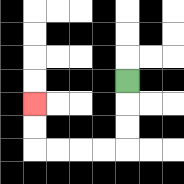{'start': '[5, 3]', 'end': '[1, 4]', 'path_directions': 'D,D,D,L,L,L,L,U,U', 'path_coordinates': '[[5, 3], [5, 4], [5, 5], [5, 6], [4, 6], [3, 6], [2, 6], [1, 6], [1, 5], [1, 4]]'}